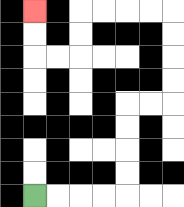{'start': '[1, 8]', 'end': '[1, 0]', 'path_directions': 'R,R,R,R,U,U,U,U,R,R,U,U,U,U,L,L,L,L,D,D,L,L,U,U', 'path_coordinates': '[[1, 8], [2, 8], [3, 8], [4, 8], [5, 8], [5, 7], [5, 6], [5, 5], [5, 4], [6, 4], [7, 4], [7, 3], [7, 2], [7, 1], [7, 0], [6, 0], [5, 0], [4, 0], [3, 0], [3, 1], [3, 2], [2, 2], [1, 2], [1, 1], [1, 0]]'}